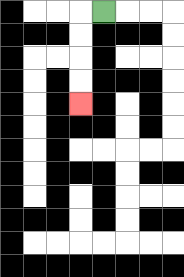{'start': '[4, 0]', 'end': '[3, 4]', 'path_directions': 'L,D,D,D,D', 'path_coordinates': '[[4, 0], [3, 0], [3, 1], [3, 2], [3, 3], [3, 4]]'}